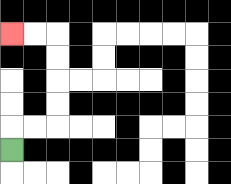{'start': '[0, 6]', 'end': '[0, 1]', 'path_directions': 'U,R,R,U,U,U,U,L,L', 'path_coordinates': '[[0, 6], [0, 5], [1, 5], [2, 5], [2, 4], [2, 3], [2, 2], [2, 1], [1, 1], [0, 1]]'}